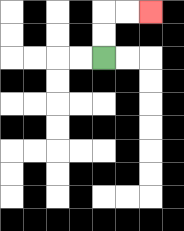{'start': '[4, 2]', 'end': '[6, 0]', 'path_directions': 'U,U,R,R', 'path_coordinates': '[[4, 2], [4, 1], [4, 0], [5, 0], [6, 0]]'}